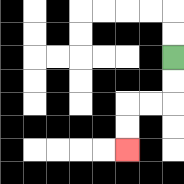{'start': '[7, 2]', 'end': '[5, 6]', 'path_directions': 'D,D,L,L,D,D', 'path_coordinates': '[[7, 2], [7, 3], [7, 4], [6, 4], [5, 4], [5, 5], [5, 6]]'}